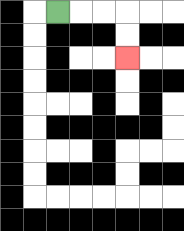{'start': '[2, 0]', 'end': '[5, 2]', 'path_directions': 'R,R,R,D,D', 'path_coordinates': '[[2, 0], [3, 0], [4, 0], [5, 0], [5, 1], [5, 2]]'}